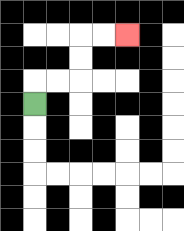{'start': '[1, 4]', 'end': '[5, 1]', 'path_directions': 'U,R,R,U,U,R,R', 'path_coordinates': '[[1, 4], [1, 3], [2, 3], [3, 3], [3, 2], [3, 1], [4, 1], [5, 1]]'}